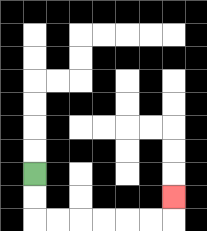{'start': '[1, 7]', 'end': '[7, 8]', 'path_directions': 'D,D,R,R,R,R,R,R,U', 'path_coordinates': '[[1, 7], [1, 8], [1, 9], [2, 9], [3, 9], [4, 9], [5, 9], [6, 9], [7, 9], [7, 8]]'}